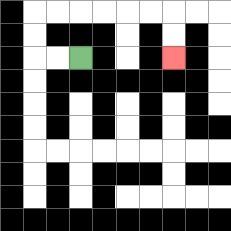{'start': '[3, 2]', 'end': '[7, 2]', 'path_directions': 'L,L,U,U,R,R,R,R,R,R,D,D', 'path_coordinates': '[[3, 2], [2, 2], [1, 2], [1, 1], [1, 0], [2, 0], [3, 0], [4, 0], [5, 0], [6, 0], [7, 0], [7, 1], [7, 2]]'}